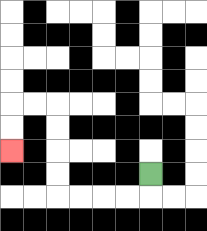{'start': '[6, 7]', 'end': '[0, 6]', 'path_directions': 'D,L,L,L,L,U,U,U,U,L,L,D,D', 'path_coordinates': '[[6, 7], [6, 8], [5, 8], [4, 8], [3, 8], [2, 8], [2, 7], [2, 6], [2, 5], [2, 4], [1, 4], [0, 4], [0, 5], [0, 6]]'}